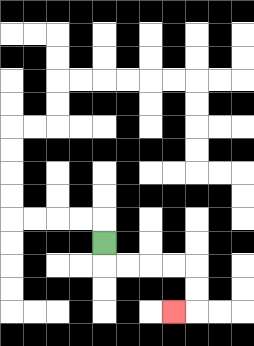{'start': '[4, 10]', 'end': '[7, 13]', 'path_directions': 'D,R,R,R,R,D,D,L', 'path_coordinates': '[[4, 10], [4, 11], [5, 11], [6, 11], [7, 11], [8, 11], [8, 12], [8, 13], [7, 13]]'}